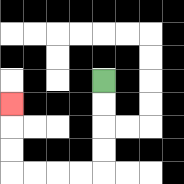{'start': '[4, 3]', 'end': '[0, 4]', 'path_directions': 'D,D,D,D,L,L,L,L,U,U,U', 'path_coordinates': '[[4, 3], [4, 4], [4, 5], [4, 6], [4, 7], [3, 7], [2, 7], [1, 7], [0, 7], [0, 6], [0, 5], [0, 4]]'}